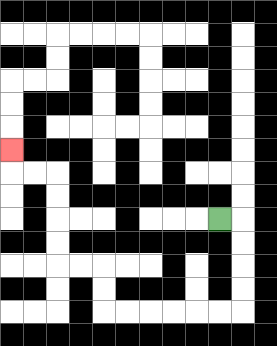{'start': '[9, 9]', 'end': '[0, 6]', 'path_directions': 'R,D,D,D,D,L,L,L,L,L,L,U,U,L,L,U,U,U,U,L,L,U', 'path_coordinates': '[[9, 9], [10, 9], [10, 10], [10, 11], [10, 12], [10, 13], [9, 13], [8, 13], [7, 13], [6, 13], [5, 13], [4, 13], [4, 12], [4, 11], [3, 11], [2, 11], [2, 10], [2, 9], [2, 8], [2, 7], [1, 7], [0, 7], [0, 6]]'}